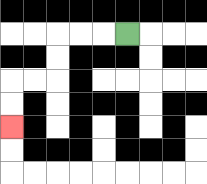{'start': '[5, 1]', 'end': '[0, 5]', 'path_directions': 'L,L,L,D,D,L,L,D,D', 'path_coordinates': '[[5, 1], [4, 1], [3, 1], [2, 1], [2, 2], [2, 3], [1, 3], [0, 3], [0, 4], [0, 5]]'}